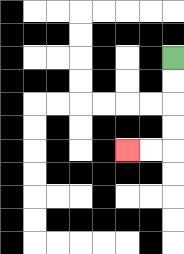{'start': '[7, 2]', 'end': '[5, 6]', 'path_directions': 'D,D,D,D,L,L', 'path_coordinates': '[[7, 2], [7, 3], [7, 4], [7, 5], [7, 6], [6, 6], [5, 6]]'}